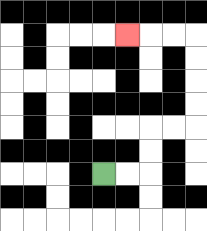{'start': '[4, 7]', 'end': '[5, 1]', 'path_directions': 'R,R,U,U,R,R,U,U,U,U,L,L,L', 'path_coordinates': '[[4, 7], [5, 7], [6, 7], [6, 6], [6, 5], [7, 5], [8, 5], [8, 4], [8, 3], [8, 2], [8, 1], [7, 1], [6, 1], [5, 1]]'}